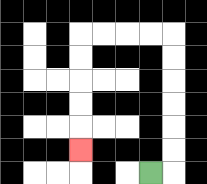{'start': '[6, 7]', 'end': '[3, 6]', 'path_directions': 'R,U,U,U,U,U,U,L,L,L,L,D,D,D,D,D', 'path_coordinates': '[[6, 7], [7, 7], [7, 6], [7, 5], [7, 4], [7, 3], [7, 2], [7, 1], [6, 1], [5, 1], [4, 1], [3, 1], [3, 2], [3, 3], [3, 4], [3, 5], [3, 6]]'}